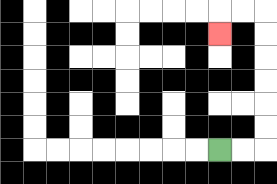{'start': '[9, 6]', 'end': '[9, 1]', 'path_directions': 'R,R,U,U,U,U,U,U,L,L,D', 'path_coordinates': '[[9, 6], [10, 6], [11, 6], [11, 5], [11, 4], [11, 3], [11, 2], [11, 1], [11, 0], [10, 0], [9, 0], [9, 1]]'}